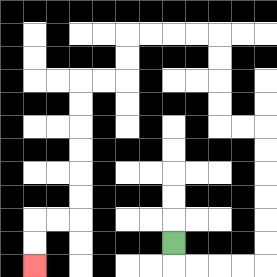{'start': '[7, 10]', 'end': '[1, 11]', 'path_directions': 'D,R,R,R,R,U,U,U,U,U,U,L,L,U,U,U,U,L,L,L,L,D,D,L,L,D,D,D,D,D,D,L,L,D,D', 'path_coordinates': '[[7, 10], [7, 11], [8, 11], [9, 11], [10, 11], [11, 11], [11, 10], [11, 9], [11, 8], [11, 7], [11, 6], [11, 5], [10, 5], [9, 5], [9, 4], [9, 3], [9, 2], [9, 1], [8, 1], [7, 1], [6, 1], [5, 1], [5, 2], [5, 3], [4, 3], [3, 3], [3, 4], [3, 5], [3, 6], [3, 7], [3, 8], [3, 9], [2, 9], [1, 9], [1, 10], [1, 11]]'}